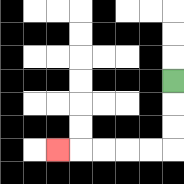{'start': '[7, 3]', 'end': '[2, 6]', 'path_directions': 'D,D,D,L,L,L,L,L', 'path_coordinates': '[[7, 3], [7, 4], [7, 5], [7, 6], [6, 6], [5, 6], [4, 6], [3, 6], [2, 6]]'}